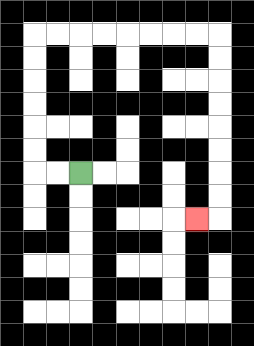{'start': '[3, 7]', 'end': '[8, 9]', 'path_directions': 'L,L,U,U,U,U,U,U,R,R,R,R,R,R,R,R,D,D,D,D,D,D,D,D,L', 'path_coordinates': '[[3, 7], [2, 7], [1, 7], [1, 6], [1, 5], [1, 4], [1, 3], [1, 2], [1, 1], [2, 1], [3, 1], [4, 1], [5, 1], [6, 1], [7, 1], [8, 1], [9, 1], [9, 2], [9, 3], [9, 4], [9, 5], [9, 6], [9, 7], [9, 8], [9, 9], [8, 9]]'}